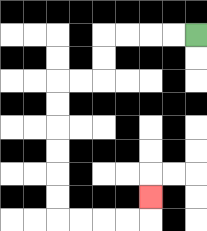{'start': '[8, 1]', 'end': '[6, 8]', 'path_directions': 'L,L,L,L,D,D,L,L,D,D,D,D,D,D,R,R,R,R,U', 'path_coordinates': '[[8, 1], [7, 1], [6, 1], [5, 1], [4, 1], [4, 2], [4, 3], [3, 3], [2, 3], [2, 4], [2, 5], [2, 6], [2, 7], [2, 8], [2, 9], [3, 9], [4, 9], [5, 9], [6, 9], [6, 8]]'}